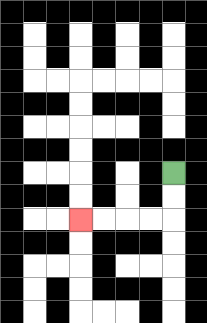{'start': '[7, 7]', 'end': '[3, 9]', 'path_directions': 'D,D,L,L,L,L', 'path_coordinates': '[[7, 7], [7, 8], [7, 9], [6, 9], [5, 9], [4, 9], [3, 9]]'}